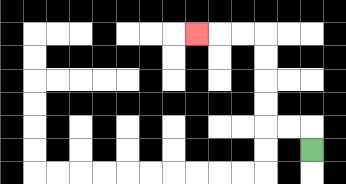{'start': '[13, 6]', 'end': '[8, 1]', 'path_directions': 'U,L,L,U,U,U,U,L,L,L', 'path_coordinates': '[[13, 6], [13, 5], [12, 5], [11, 5], [11, 4], [11, 3], [11, 2], [11, 1], [10, 1], [9, 1], [8, 1]]'}